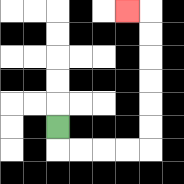{'start': '[2, 5]', 'end': '[5, 0]', 'path_directions': 'D,R,R,R,R,U,U,U,U,U,U,L', 'path_coordinates': '[[2, 5], [2, 6], [3, 6], [4, 6], [5, 6], [6, 6], [6, 5], [6, 4], [6, 3], [6, 2], [6, 1], [6, 0], [5, 0]]'}